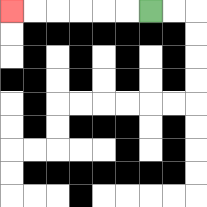{'start': '[6, 0]', 'end': '[0, 0]', 'path_directions': 'L,L,L,L,L,L', 'path_coordinates': '[[6, 0], [5, 0], [4, 0], [3, 0], [2, 0], [1, 0], [0, 0]]'}